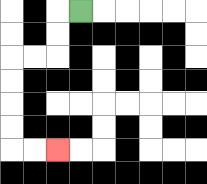{'start': '[3, 0]', 'end': '[2, 6]', 'path_directions': 'L,D,D,L,L,D,D,D,D,R,R', 'path_coordinates': '[[3, 0], [2, 0], [2, 1], [2, 2], [1, 2], [0, 2], [0, 3], [0, 4], [0, 5], [0, 6], [1, 6], [2, 6]]'}